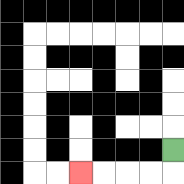{'start': '[7, 6]', 'end': '[3, 7]', 'path_directions': 'D,L,L,L,L', 'path_coordinates': '[[7, 6], [7, 7], [6, 7], [5, 7], [4, 7], [3, 7]]'}